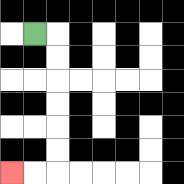{'start': '[1, 1]', 'end': '[0, 7]', 'path_directions': 'R,D,D,D,D,D,D,L,L', 'path_coordinates': '[[1, 1], [2, 1], [2, 2], [2, 3], [2, 4], [2, 5], [2, 6], [2, 7], [1, 7], [0, 7]]'}